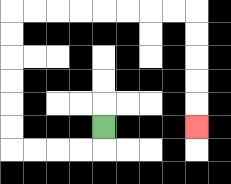{'start': '[4, 5]', 'end': '[8, 5]', 'path_directions': 'D,L,L,L,L,U,U,U,U,U,U,R,R,R,R,R,R,R,R,D,D,D,D,D', 'path_coordinates': '[[4, 5], [4, 6], [3, 6], [2, 6], [1, 6], [0, 6], [0, 5], [0, 4], [0, 3], [0, 2], [0, 1], [0, 0], [1, 0], [2, 0], [3, 0], [4, 0], [5, 0], [6, 0], [7, 0], [8, 0], [8, 1], [8, 2], [8, 3], [8, 4], [8, 5]]'}